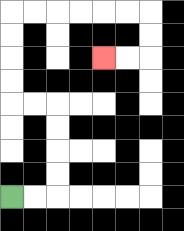{'start': '[0, 8]', 'end': '[4, 2]', 'path_directions': 'R,R,U,U,U,U,L,L,U,U,U,U,R,R,R,R,R,R,D,D,L,L', 'path_coordinates': '[[0, 8], [1, 8], [2, 8], [2, 7], [2, 6], [2, 5], [2, 4], [1, 4], [0, 4], [0, 3], [0, 2], [0, 1], [0, 0], [1, 0], [2, 0], [3, 0], [4, 0], [5, 0], [6, 0], [6, 1], [6, 2], [5, 2], [4, 2]]'}